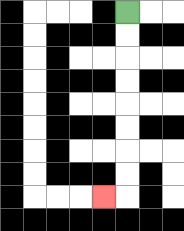{'start': '[5, 0]', 'end': '[4, 8]', 'path_directions': 'D,D,D,D,D,D,D,D,L', 'path_coordinates': '[[5, 0], [5, 1], [5, 2], [5, 3], [5, 4], [5, 5], [5, 6], [5, 7], [5, 8], [4, 8]]'}